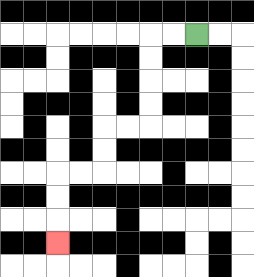{'start': '[8, 1]', 'end': '[2, 10]', 'path_directions': 'L,L,D,D,D,D,L,L,D,D,L,L,D,D,D', 'path_coordinates': '[[8, 1], [7, 1], [6, 1], [6, 2], [6, 3], [6, 4], [6, 5], [5, 5], [4, 5], [4, 6], [4, 7], [3, 7], [2, 7], [2, 8], [2, 9], [2, 10]]'}